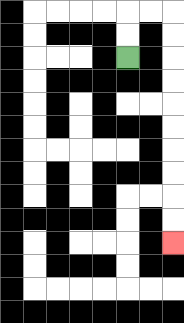{'start': '[5, 2]', 'end': '[7, 10]', 'path_directions': 'U,U,R,R,D,D,D,D,D,D,D,D,D,D', 'path_coordinates': '[[5, 2], [5, 1], [5, 0], [6, 0], [7, 0], [7, 1], [7, 2], [7, 3], [7, 4], [7, 5], [7, 6], [7, 7], [7, 8], [7, 9], [7, 10]]'}